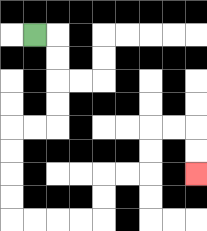{'start': '[1, 1]', 'end': '[8, 7]', 'path_directions': 'R,D,D,D,D,L,L,D,D,D,D,R,R,R,R,U,U,R,R,U,U,R,R,D,D', 'path_coordinates': '[[1, 1], [2, 1], [2, 2], [2, 3], [2, 4], [2, 5], [1, 5], [0, 5], [0, 6], [0, 7], [0, 8], [0, 9], [1, 9], [2, 9], [3, 9], [4, 9], [4, 8], [4, 7], [5, 7], [6, 7], [6, 6], [6, 5], [7, 5], [8, 5], [8, 6], [8, 7]]'}